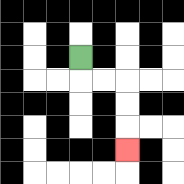{'start': '[3, 2]', 'end': '[5, 6]', 'path_directions': 'D,R,R,D,D,D', 'path_coordinates': '[[3, 2], [3, 3], [4, 3], [5, 3], [5, 4], [5, 5], [5, 6]]'}